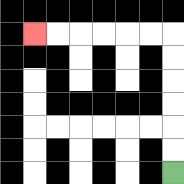{'start': '[7, 7]', 'end': '[1, 1]', 'path_directions': 'U,U,U,U,U,U,L,L,L,L,L,L', 'path_coordinates': '[[7, 7], [7, 6], [7, 5], [7, 4], [7, 3], [7, 2], [7, 1], [6, 1], [5, 1], [4, 1], [3, 1], [2, 1], [1, 1]]'}